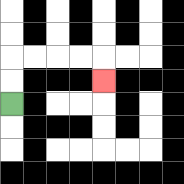{'start': '[0, 4]', 'end': '[4, 3]', 'path_directions': 'U,U,R,R,R,R,D', 'path_coordinates': '[[0, 4], [0, 3], [0, 2], [1, 2], [2, 2], [3, 2], [4, 2], [4, 3]]'}